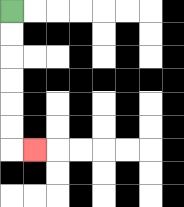{'start': '[0, 0]', 'end': '[1, 6]', 'path_directions': 'D,D,D,D,D,D,R', 'path_coordinates': '[[0, 0], [0, 1], [0, 2], [0, 3], [0, 4], [0, 5], [0, 6], [1, 6]]'}